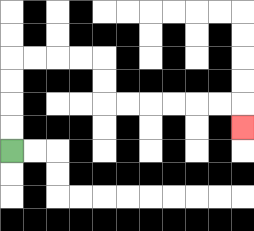{'start': '[0, 6]', 'end': '[10, 5]', 'path_directions': 'U,U,U,U,R,R,R,R,D,D,R,R,R,R,R,R,D', 'path_coordinates': '[[0, 6], [0, 5], [0, 4], [0, 3], [0, 2], [1, 2], [2, 2], [3, 2], [4, 2], [4, 3], [4, 4], [5, 4], [6, 4], [7, 4], [8, 4], [9, 4], [10, 4], [10, 5]]'}